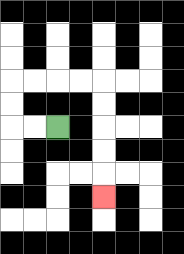{'start': '[2, 5]', 'end': '[4, 8]', 'path_directions': 'L,L,U,U,R,R,R,R,D,D,D,D,D', 'path_coordinates': '[[2, 5], [1, 5], [0, 5], [0, 4], [0, 3], [1, 3], [2, 3], [3, 3], [4, 3], [4, 4], [4, 5], [4, 6], [4, 7], [4, 8]]'}